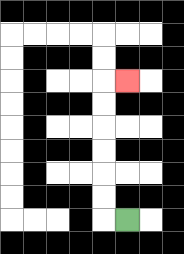{'start': '[5, 9]', 'end': '[5, 3]', 'path_directions': 'L,U,U,U,U,U,U,R', 'path_coordinates': '[[5, 9], [4, 9], [4, 8], [4, 7], [4, 6], [4, 5], [4, 4], [4, 3], [5, 3]]'}